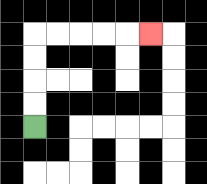{'start': '[1, 5]', 'end': '[6, 1]', 'path_directions': 'U,U,U,U,R,R,R,R,R', 'path_coordinates': '[[1, 5], [1, 4], [1, 3], [1, 2], [1, 1], [2, 1], [3, 1], [4, 1], [5, 1], [6, 1]]'}